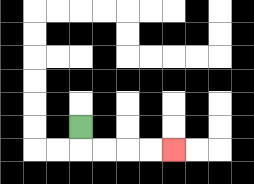{'start': '[3, 5]', 'end': '[7, 6]', 'path_directions': 'D,R,R,R,R', 'path_coordinates': '[[3, 5], [3, 6], [4, 6], [5, 6], [6, 6], [7, 6]]'}